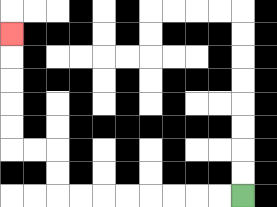{'start': '[10, 8]', 'end': '[0, 1]', 'path_directions': 'L,L,L,L,L,L,L,L,U,U,L,L,U,U,U,U,U', 'path_coordinates': '[[10, 8], [9, 8], [8, 8], [7, 8], [6, 8], [5, 8], [4, 8], [3, 8], [2, 8], [2, 7], [2, 6], [1, 6], [0, 6], [0, 5], [0, 4], [0, 3], [0, 2], [0, 1]]'}